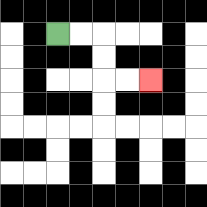{'start': '[2, 1]', 'end': '[6, 3]', 'path_directions': 'R,R,D,D,R,R', 'path_coordinates': '[[2, 1], [3, 1], [4, 1], [4, 2], [4, 3], [5, 3], [6, 3]]'}